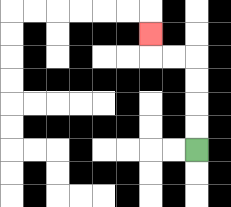{'start': '[8, 6]', 'end': '[6, 1]', 'path_directions': 'U,U,U,U,L,L,U', 'path_coordinates': '[[8, 6], [8, 5], [8, 4], [8, 3], [8, 2], [7, 2], [6, 2], [6, 1]]'}